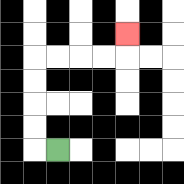{'start': '[2, 6]', 'end': '[5, 1]', 'path_directions': 'L,U,U,U,U,R,R,R,R,U', 'path_coordinates': '[[2, 6], [1, 6], [1, 5], [1, 4], [1, 3], [1, 2], [2, 2], [3, 2], [4, 2], [5, 2], [5, 1]]'}